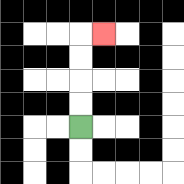{'start': '[3, 5]', 'end': '[4, 1]', 'path_directions': 'U,U,U,U,R', 'path_coordinates': '[[3, 5], [3, 4], [3, 3], [3, 2], [3, 1], [4, 1]]'}